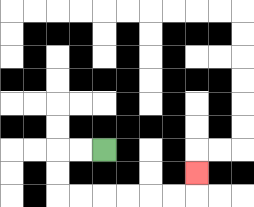{'start': '[4, 6]', 'end': '[8, 7]', 'path_directions': 'L,L,D,D,R,R,R,R,R,R,U', 'path_coordinates': '[[4, 6], [3, 6], [2, 6], [2, 7], [2, 8], [3, 8], [4, 8], [5, 8], [6, 8], [7, 8], [8, 8], [8, 7]]'}